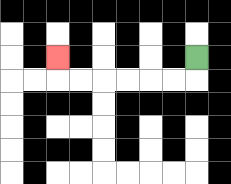{'start': '[8, 2]', 'end': '[2, 2]', 'path_directions': 'D,L,L,L,L,L,L,U', 'path_coordinates': '[[8, 2], [8, 3], [7, 3], [6, 3], [5, 3], [4, 3], [3, 3], [2, 3], [2, 2]]'}